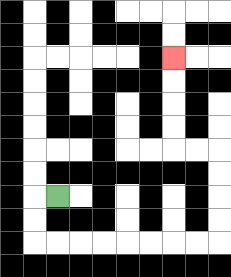{'start': '[2, 8]', 'end': '[7, 2]', 'path_directions': 'L,D,D,R,R,R,R,R,R,R,R,U,U,U,U,L,L,U,U,U,U', 'path_coordinates': '[[2, 8], [1, 8], [1, 9], [1, 10], [2, 10], [3, 10], [4, 10], [5, 10], [6, 10], [7, 10], [8, 10], [9, 10], [9, 9], [9, 8], [9, 7], [9, 6], [8, 6], [7, 6], [7, 5], [7, 4], [7, 3], [7, 2]]'}